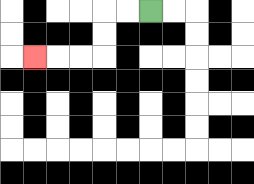{'start': '[6, 0]', 'end': '[1, 2]', 'path_directions': 'L,L,D,D,L,L,L', 'path_coordinates': '[[6, 0], [5, 0], [4, 0], [4, 1], [4, 2], [3, 2], [2, 2], [1, 2]]'}